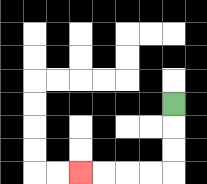{'start': '[7, 4]', 'end': '[3, 7]', 'path_directions': 'D,D,D,L,L,L,L', 'path_coordinates': '[[7, 4], [7, 5], [7, 6], [7, 7], [6, 7], [5, 7], [4, 7], [3, 7]]'}